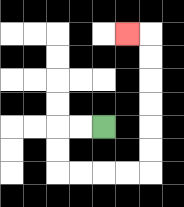{'start': '[4, 5]', 'end': '[5, 1]', 'path_directions': 'L,L,D,D,R,R,R,R,U,U,U,U,U,U,L', 'path_coordinates': '[[4, 5], [3, 5], [2, 5], [2, 6], [2, 7], [3, 7], [4, 7], [5, 7], [6, 7], [6, 6], [6, 5], [6, 4], [6, 3], [6, 2], [6, 1], [5, 1]]'}